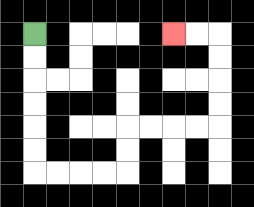{'start': '[1, 1]', 'end': '[7, 1]', 'path_directions': 'D,D,D,D,D,D,R,R,R,R,U,U,R,R,R,R,U,U,U,U,L,L', 'path_coordinates': '[[1, 1], [1, 2], [1, 3], [1, 4], [1, 5], [1, 6], [1, 7], [2, 7], [3, 7], [4, 7], [5, 7], [5, 6], [5, 5], [6, 5], [7, 5], [8, 5], [9, 5], [9, 4], [9, 3], [9, 2], [9, 1], [8, 1], [7, 1]]'}